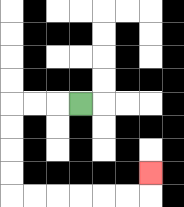{'start': '[3, 4]', 'end': '[6, 7]', 'path_directions': 'L,L,L,D,D,D,D,R,R,R,R,R,R,U', 'path_coordinates': '[[3, 4], [2, 4], [1, 4], [0, 4], [0, 5], [0, 6], [0, 7], [0, 8], [1, 8], [2, 8], [3, 8], [4, 8], [5, 8], [6, 8], [6, 7]]'}